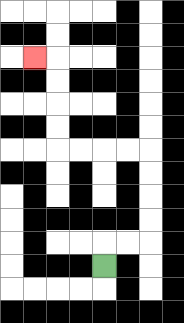{'start': '[4, 11]', 'end': '[1, 2]', 'path_directions': 'U,R,R,U,U,U,U,L,L,L,L,U,U,U,U,L', 'path_coordinates': '[[4, 11], [4, 10], [5, 10], [6, 10], [6, 9], [6, 8], [6, 7], [6, 6], [5, 6], [4, 6], [3, 6], [2, 6], [2, 5], [2, 4], [2, 3], [2, 2], [1, 2]]'}